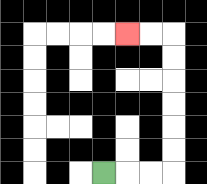{'start': '[4, 7]', 'end': '[5, 1]', 'path_directions': 'R,R,R,U,U,U,U,U,U,L,L', 'path_coordinates': '[[4, 7], [5, 7], [6, 7], [7, 7], [7, 6], [7, 5], [7, 4], [7, 3], [7, 2], [7, 1], [6, 1], [5, 1]]'}